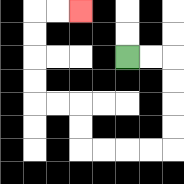{'start': '[5, 2]', 'end': '[3, 0]', 'path_directions': 'R,R,D,D,D,D,L,L,L,L,U,U,L,L,U,U,U,U,R,R', 'path_coordinates': '[[5, 2], [6, 2], [7, 2], [7, 3], [7, 4], [7, 5], [7, 6], [6, 6], [5, 6], [4, 6], [3, 6], [3, 5], [3, 4], [2, 4], [1, 4], [1, 3], [1, 2], [1, 1], [1, 0], [2, 0], [3, 0]]'}